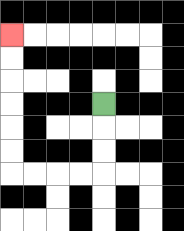{'start': '[4, 4]', 'end': '[0, 1]', 'path_directions': 'D,D,D,L,L,L,L,U,U,U,U,U,U', 'path_coordinates': '[[4, 4], [4, 5], [4, 6], [4, 7], [3, 7], [2, 7], [1, 7], [0, 7], [0, 6], [0, 5], [0, 4], [0, 3], [0, 2], [0, 1]]'}